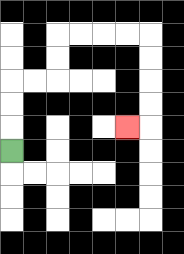{'start': '[0, 6]', 'end': '[5, 5]', 'path_directions': 'U,U,U,R,R,U,U,R,R,R,R,D,D,D,D,L', 'path_coordinates': '[[0, 6], [0, 5], [0, 4], [0, 3], [1, 3], [2, 3], [2, 2], [2, 1], [3, 1], [4, 1], [5, 1], [6, 1], [6, 2], [6, 3], [6, 4], [6, 5], [5, 5]]'}